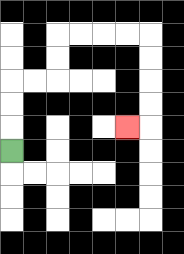{'start': '[0, 6]', 'end': '[5, 5]', 'path_directions': 'U,U,U,R,R,U,U,R,R,R,R,D,D,D,D,L', 'path_coordinates': '[[0, 6], [0, 5], [0, 4], [0, 3], [1, 3], [2, 3], [2, 2], [2, 1], [3, 1], [4, 1], [5, 1], [6, 1], [6, 2], [6, 3], [6, 4], [6, 5], [5, 5]]'}